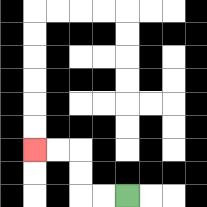{'start': '[5, 8]', 'end': '[1, 6]', 'path_directions': 'L,L,U,U,L,L', 'path_coordinates': '[[5, 8], [4, 8], [3, 8], [3, 7], [3, 6], [2, 6], [1, 6]]'}